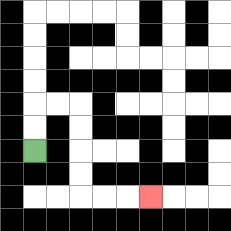{'start': '[1, 6]', 'end': '[6, 8]', 'path_directions': 'U,U,R,R,D,D,D,D,R,R,R', 'path_coordinates': '[[1, 6], [1, 5], [1, 4], [2, 4], [3, 4], [3, 5], [3, 6], [3, 7], [3, 8], [4, 8], [5, 8], [6, 8]]'}